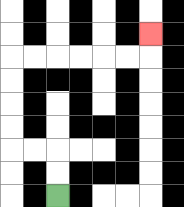{'start': '[2, 8]', 'end': '[6, 1]', 'path_directions': 'U,U,L,L,U,U,U,U,R,R,R,R,R,R,U', 'path_coordinates': '[[2, 8], [2, 7], [2, 6], [1, 6], [0, 6], [0, 5], [0, 4], [0, 3], [0, 2], [1, 2], [2, 2], [3, 2], [4, 2], [5, 2], [6, 2], [6, 1]]'}